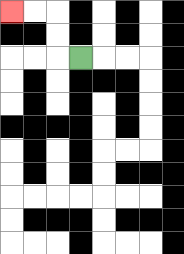{'start': '[3, 2]', 'end': '[0, 0]', 'path_directions': 'L,U,U,L,L', 'path_coordinates': '[[3, 2], [2, 2], [2, 1], [2, 0], [1, 0], [0, 0]]'}